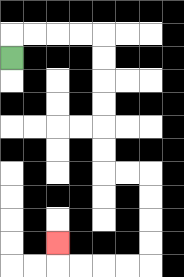{'start': '[0, 2]', 'end': '[2, 10]', 'path_directions': 'U,R,R,R,R,D,D,D,D,D,D,R,R,D,D,D,D,L,L,L,L,U', 'path_coordinates': '[[0, 2], [0, 1], [1, 1], [2, 1], [3, 1], [4, 1], [4, 2], [4, 3], [4, 4], [4, 5], [4, 6], [4, 7], [5, 7], [6, 7], [6, 8], [6, 9], [6, 10], [6, 11], [5, 11], [4, 11], [3, 11], [2, 11], [2, 10]]'}